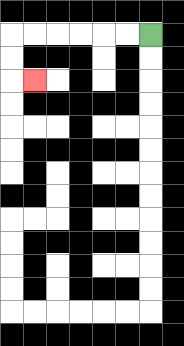{'start': '[6, 1]', 'end': '[1, 3]', 'path_directions': 'L,L,L,L,L,L,D,D,R', 'path_coordinates': '[[6, 1], [5, 1], [4, 1], [3, 1], [2, 1], [1, 1], [0, 1], [0, 2], [0, 3], [1, 3]]'}